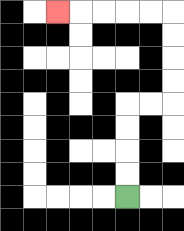{'start': '[5, 8]', 'end': '[2, 0]', 'path_directions': 'U,U,U,U,R,R,U,U,U,U,L,L,L,L,L', 'path_coordinates': '[[5, 8], [5, 7], [5, 6], [5, 5], [5, 4], [6, 4], [7, 4], [7, 3], [7, 2], [7, 1], [7, 0], [6, 0], [5, 0], [4, 0], [3, 0], [2, 0]]'}